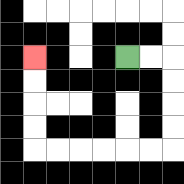{'start': '[5, 2]', 'end': '[1, 2]', 'path_directions': 'R,R,D,D,D,D,L,L,L,L,L,L,U,U,U,U', 'path_coordinates': '[[5, 2], [6, 2], [7, 2], [7, 3], [7, 4], [7, 5], [7, 6], [6, 6], [5, 6], [4, 6], [3, 6], [2, 6], [1, 6], [1, 5], [1, 4], [1, 3], [1, 2]]'}